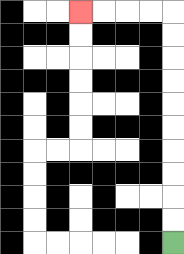{'start': '[7, 10]', 'end': '[3, 0]', 'path_directions': 'U,U,U,U,U,U,U,U,U,U,L,L,L,L', 'path_coordinates': '[[7, 10], [7, 9], [7, 8], [7, 7], [7, 6], [7, 5], [7, 4], [7, 3], [7, 2], [7, 1], [7, 0], [6, 0], [5, 0], [4, 0], [3, 0]]'}